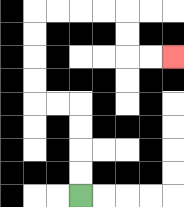{'start': '[3, 8]', 'end': '[7, 2]', 'path_directions': 'U,U,U,U,L,L,U,U,U,U,R,R,R,R,D,D,R,R', 'path_coordinates': '[[3, 8], [3, 7], [3, 6], [3, 5], [3, 4], [2, 4], [1, 4], [1, 3], [1, 2], [1, 1], [1, 0], [2, 0], [3, 0], [4, 0], [5, 0], [5, 1], [5, 2], [6, 2], [7, 2]]'}